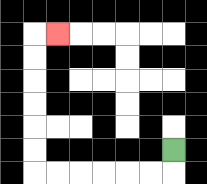{'start': '[7, 6]', 'end': '[2, 1]', 'path_directions': 'D,L,L,L,L,L,L,U,U,U,U,U,U,R', 'path_coordinates': '[[7, 6], [7, 7], [6, 7], [5, 7], [4, 7], [3, 7], [2, 7], [1, 7], [1, 6], [1, 5], [1, 4], [1, 3], [1, 2], [1, 1], [2, 1]]'}